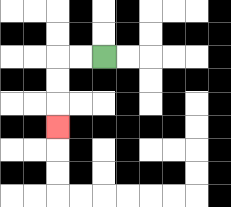{'start': '[4, 2]', 'end': '[2, 5]', 'path_directions': 'L,L,D,D,D', 'path_coordinates': '[[4, 2], [3, 2], [2, 2], [2, 3], [2, 4], [2, 5]]'}